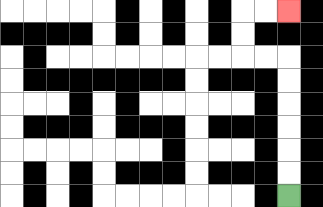{'start': '[12, 8]', 'end': '[12, 0]', 'path_directions': 'U,U,U,U,U,U,L,L,U,U,R,R', 'path_coordinates': '[[12, 8], [12, 7], [12, 6], [12, 5], [12, 4], [12, 3], [12, 2], [11, 2], [10, 2], [10, 1], [10, 0], [11, 0], [12, 0]]'}